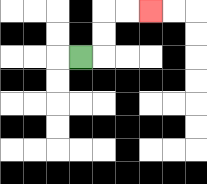{'start': '[3, 2]', 'end': '[6, 0]', 'path_directions': 'R,U,U,R,R', 'path_coordinates': '[[3, 2], [4, 2], [4, 1], [4, 0], [5, 0], [6, 0]]'}